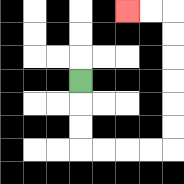{'start': '[3, 3]', 'end': '[5, 0]', 'path_directions': 'D,D,D,R,R,R,R,U,U,U,U,U,U,L,L', 'path_coordinates': '[[3, 3], [3, 4], [3, 5], [3, 6], [4, 6], [5, 6], [6, 6], [7, 6], [7, 5], [7, 4], [7, 3], [7, 2], [7, 1], [7, 0], [6, 0], [5, 0]]'}